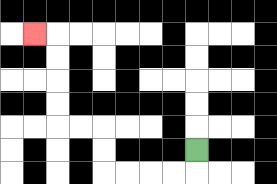{'start': '[8, 6]', 'end': '[1, 1]', 'path_directions': 'D,L,L,L,L,U,U,L,L,U,U,U,U,L', 'path_coordinates': '[[8, 6], [8, 7], [7, 7], [6, 7], [5, 7], [4, 7], [4, 6], [4, 5], [3, 5], [2, 5], [2, 4], [2, 3], [2, 2], [2, 1], [1, 1]]'}